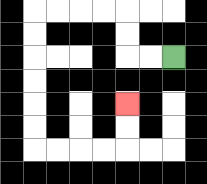{'start': '[7, 2]', 'end': '[5, 4]', 'path_directions': 'L,L,U,U,L,L,L,L,D,D,D,D,D,D,R,R,R,R,U,U', 'path_coordinates': '[[7, 2], [6, 2], [5, 2], [5, 1], [5, 0], [4, 0], [3, 0], [2, 0], [1, 0], [1, 1], [1, 2], [1, 3], [1, 4], [1, 5], [1, 6], [2, 6], [3, 6], [4, 6], [5, 6], [5, 5], [5, 4]]'}